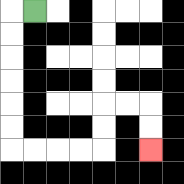{'start': '[1, 0]', 'end': '[6, 6]', 'path_directions': 'L,D,D,D,D,D,D,R,R,R,R,U,U,R,R,D,D', 'path_coordinates': '[[1, 0], [0, 0], [0, 1], [0, 2], [0, 3], [0, 4], [0, 5], [0, 6], [1, 6], [2, 6], [3, 6], [4, 6], [4, 5], [4, 4], [5, 4], [6, 4], [6, 5], [6, 6]]'}